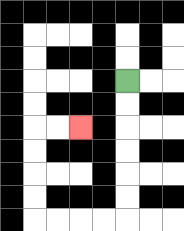{'start': '[5, 3]', 'end': '[3, 5]', 'path_directions': 'D,D,D,D,D,D,L,L,L,L,U,U,U,U,R,R', 'path_coordinates': '[[5, 3], [5, 4], [5, 5], [5, 6], [5, 7], [5, 8], [5, 9], [4, 9], [3, 9], [2, 9], [1, 9], [1, 8], [1, 7], [1, 6], [1, 5], [2, 5], [3, 5]]'}